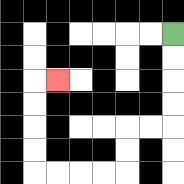{'start': '[7, 1]', 'end': '[2, 3]', 'path_directions': 'D,D,D,D,L,L,D,D,L,L,L,L,U,U,U,U,R', 'path_coordinates': '[[7, 1], [7, 2], [7, 3], [7, 4], [7, 5], [6, 5], [5, 5], [5, 6], [5, 7], [4, 7], [3, 7], [2, 7], [1, 7], [1, 6], [1, 5], [1, 4], [1, 3], [2, 3]]'}